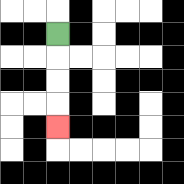{'start': '[2, 1]', 'end': '[2, 5]', 'path_directions': 'D,D,D,D', 'path_coordinates': '[[2, 1], [2, 2], [2, 3], [2, 4], [2, 5]]'}